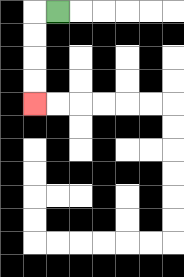{'start': '[2, 0]', 'end': '[1, 4]', 'path_directions': 'L,D,D,D,D', 'path_coordinates': '[[2, 0], [1, 0], [1, 1], [1, 2], [1, 3], [1, 4]]'}